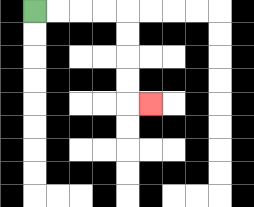{'start': '[1, 0]', 'end': '[6, 4]', 'path_directions': 'R,R,R,R,D,D,D,D,R', 'path_coordinates': '[[1, 0], [2, 0], [3, 0], [4, 0], [5, 0], [5, 1], [5, 2], [5, 3], [5, 4], [6, 4]]'}